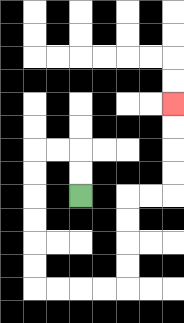{'start': '[3, 8]', 'end': '[7, 4]', 'path_directions': 'U,U,L,L,D,D,D,D,D,D,R,R,R,R,U,U,U,U,R,R,U,U,U,U', 'path_coordinates': '[[3, 8], [3, 7], [3, 6], [2, 6], [1, 6], [1, 7], [1, 8], [1, 9], [1, 10], [1, 11], [1, 12], [2, 12], [3, 12], [4, 12], [5, 12], [5, 11], [5, 10], [5, 9], [5, 8], [6, 8], [7, 8], [7, 7], [7, 6], [7, 5], [7, 4]]'}